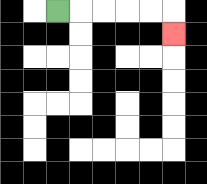{'start': '[2, 0]', 'end': '[7, 1]', 'path_directions': 'R,R,R,R,R,D', 'path_coordinates': '[[2, 0], [3, 0], [4, 0], [5, 0], [6, 0], [7, 0], [7, 1]]'}